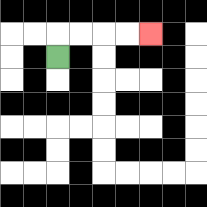{'start': '[2, 2]', 'end': '[6, 1]', 'path_directions': 'U,R,R,R,R', 'path_coordinates': '[[2, 2], [2, 1], [3, 1], [4, 1], [5, 1], [6, 1]]'}